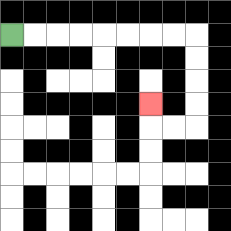{'start': '[0, 1]', 'end': '[6, 4]', 'path_directions': 'R,R,R,R,R,R,R,R,D,D,D,D,L,L,U', 'path_coordinates': '[[0, 1], [1, 1], [2, 1], [3, 1], [4, 1], [5, 1], [6, 1], [7, 1], [8, 1], [8, 2], [8, 3], [8, 4], [8, 5], [7, 5], [6, 5], [6, 4]]'}